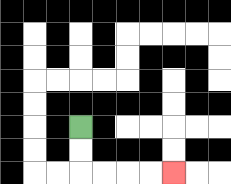{'start': '[3, 5]', 'end': '[7, 7]', 'path_directions': 'D,D,R,R,R,R', 'path_coordinates': '[[3, 5], [3, 6], [3, 7], [4, 7], [5, 7], [6, 7], [7, 7]]'}